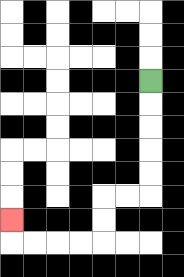{'start': '[6, 3]', 'end': '[0, 9]', 'path_directions': 'D,D,D,D,D,L,L,D,D,L,L,L,L,U', 'path_coordinates': '[[6, 3], [6, 4], [6, 5], [6, 6], [6, 7], [6, 8], [5, 8], [4, 8], [4, 9], [4, 10], [3, 10], [2, 10], [1, 10], [0, 10], [0, 9]]'}